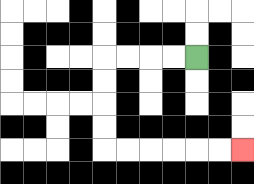{'start': '[8, 2]', 'end': '[10, 6]', 'path_directions': 'L,L,L,L,D,D,D,D,R,R,R,R,R,R', 'path_coordinates': '[[8, 2], [7, 2], [6, 2], [5, 2], [4, 2], [4, 3], [4, 4], [4, 5], [4, 6], [5, 6], [6, 6], [7, 6], [8, 6], [9, 6], [10, 6]]'}